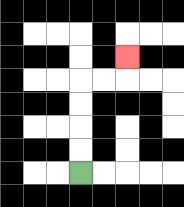{'start': '[3, 7]', 'end': '[5, 2]', 'path_directions': 'U,U,U,U,R,R,U', 'path_coordinates': '[[3, 7], [3, 6], [3, 5], [3, 4], [3, 3], [4, 3], [5, 3], [5, 2]]'}